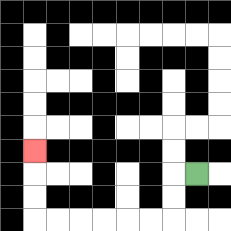{'start': '[8, 7]', 'end': '[1, 6]', 'path_directions': 'L,D,D,L,L,L,L,L,L,U,U,U', 'path_coordinates': '[[8, 7], [7, 7], [7, 8], [7, 9], [6, 9], [5, 9], [4, 9], [3, 9], [2, 9], [1, 9], [1, 8], [1, 7], [1, 6]]'}